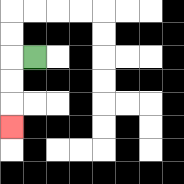{'start': '[1, 2]', 'end': '[0, 5]', 'path_directions': 'L,D,D,D', 'path_coordinates': '[[1, 2], [0, 2], [0, 3], [0, 4], [0, 5]]'}